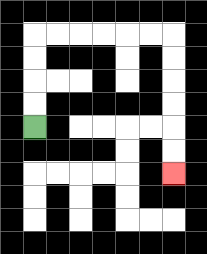{'start': '[1, 5]', 'end': '[7, 7]', 'path_directions': 'U,U,U,U,R,R,R,R,R,R,D,D,D,D,D,D', 'path_coordinates': '[[1, 5], [1, 4], [1, 3], [1, 2], [1, 1], [2, 1], [3, 1], [4, 1], [5, 1], [6, 1], [7, 1], [7, 2], [7, 3], [7, 4], [7, 5], [7, 6], [7, 7]]'}